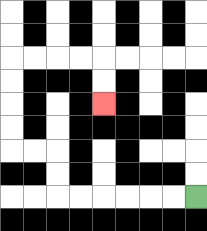{'start': '[8, 8]', 'end': '[4, 4]', 'path_directions': 'L,L,L,L,L,L,U,U,L,L,U,U,U,U,R,R,R,R,D,D', 'path_coordinates': '[[8, 8], [7, 8], [6, 8], [5, 8], [4, 8], [3, 8], [2, 8], [2, 7], [2, 6], [1, 6], [0, 6], [0, 5], [0, 4], [0, 3], [0, 2], [1, 2], [2, 2], [3, 2], [4, 2], [4, 3], [4, 4]]'}